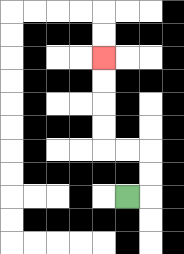{'start': '[5, 8]', 'end': '[4, 2]', 'path_directions': 'R,U,U,L,L,U,U,U,U', 'path_coordinates': '[[5, 8], [6, 8], [6, 7], [6, 6], [5, 6], [4, 6], [4, 5], [4, 4], [4, 3], [4, 2]]'}